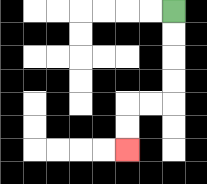{'start': '[7, 0]', 'end': '[5, 6]', 'path_directions': 'D,D,D,D,L,L,D,D', 'path_coordinates': '[[7, 0], [7, 1], [7, 2], [7, 3], [7, 4], [6, 4], [5, 4], [5, 5], [5, 6]]'}